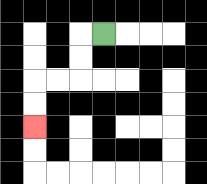{'start': '[4, 1]', 'end': '[1, 5]', 'path_directions': 'L,D,D,L,L,D,D', 'path_coordinates': '[[4, 1], [3, 1], [3, 2], [3, 3], [2, 3], [1, 3], [1, 4], [1, 5]]'}